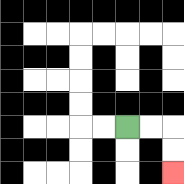{'start': '[5, 5]', 'end': '[7, 7]', 'path_directions': 'R,R,D,D', 'path_coordinates': '[[5, 5], [6, 5], [7, 5], [7, 6], [7, 7]]'}